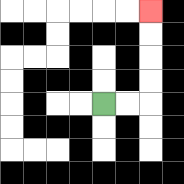{'start': '[4, 4]', 'end': '[6, 0]', 'path_directions': 'R,R,U,U,U,U', 'path_coordinates': '[[4, 4], [5, 4], [6, 4], [6, 3], [6, 2], [6, 1], [6, 0]]'}